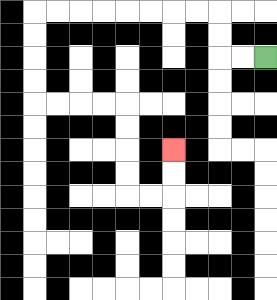{'start': '[11, 2]', 'end': '[7, 6]', 'path_directions': 'L,L,U,U,L,L,L,L,L,L,L,L,D,D,D,D,R,R,R,R,D,D,D,D,R,R,U,U', 'path_coordinates': '[[11, 2], [10, 2], [9, 2], [9, 1], [9, 0], [8, 0], [7, 0], [6, 0], [5, 0], [4, 0], [3, 0], [2, 0], [1, 0], [1, 1], [1, 2], [1, 3], [1, 4], [2, 4], [3, 4], [4, 4], [5, 4], [5, 5], [5, 6], [5, 7], [5, 8], [6, 8], [7, 8], [7, 7], [7, 6]]'}